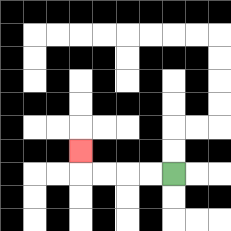{'start': '[7, 7]', 'end': '[3, 6]', 'path_directions': 'L,L,L,L,U', 'path_coordinates': '[[7, 7], [6, 7], [5, 7], [4, 7], [3, 7], [3, 6]]'}